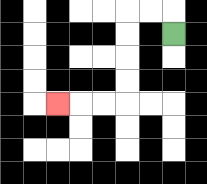{'start': '[7, 1]', 'end': '[2, 4]', 'path_directions': 'U,L,L,D,D,D,D,L,L,L', 'path_coordinates': '[[7, 1], [7, 0], [6, 0], [5, 0], [5, 1], [5, 2], [5, 3], [5, 4], [4, 4], [3, 4], [2, 4]]'}